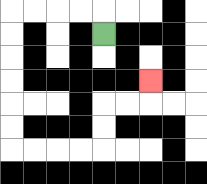{'start': '[4, 1]', 'end': '[6, 3]', 'path_directions': 'U,L,L,L,L,D,D,D,D,D,D,R,R,R,R,U,U,R,R,U', 'path_coordinates': '[[4, 1], [4, 0], [3, 0], [2, 0], [1, 0], [0, 0], [0, 1], [0, 2], [0, 3], [0, 4], [0, 5], [0, 6], [1, 6], [2, 6], [3, 6], [4, 6], [4, 5], [4, 4], [5, 4], [6, 4], [6, 3]]'}